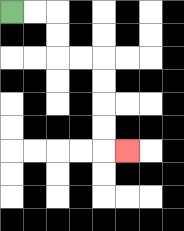{'start': '[0, 0]', 'end': '[5, 6]', 'path_directions': 'R,R,D,D,R,R,D,D,D,D,R', 'path_coordinates': '[[0, 0], [1, 0], [2, 0], [2, 1], [2, 2], [3, 2], [4, 2], [4, 3], [4, 4], [4, 5], [4, 6], [5, 6]]'}